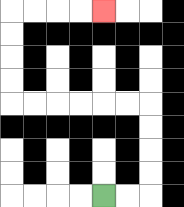{'start': '[4, 8]', 'end': '[4, 0]', 'path_directions': 'R,R,U,U,U,U,L,L,L,L,L,L,U,U,U,U,R,R,R,R', 'path_coordinates': '[[4, 8], [5, 8], [6, 8], [6, 7], [6, 6], [6, 5], [6, 4], [5, 4], [4, 4], [3, 4], [2, 4], [1, 4], [0, 4], [0, 3], [0, 2], [0, 1], [0, 0], [1, 0], [2, 0], [3, 0], [4, 0]]'}